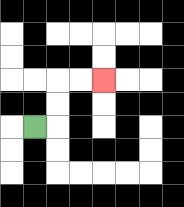{'start': '[1, 5]', 'end': '[4, 3]', 'path_directions': 'R,U,U,R,R', 'path_coordinates': '[[1, 5], [2, 5], [2, 4], [2, 3], [3, 3], [4, 3]]'}